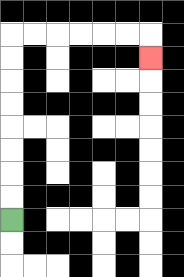{'start': '[0, 9]', 'end': '[6, 2]', 'path_directions': 'U,U,U,U,U,U,U,U,R,R,R,R,R,R,D', 'path_coordinates': '[[0, 9], [0, 8], [0, 7], [0, 6], [0, 5], [0, 4], [0, 3], [0, 2], [0, 1], [1, 1], [2, 1], [3, 1], [4, 1], [5, 1], [6, 1], [6, 2]]'}